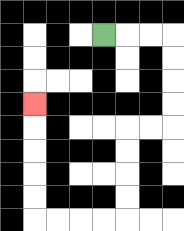{'start': '[4, 1]', 'end': '[1, 4]', 'path_directions': 'R,R,R,D,D,D,D,L,L,D,D,D,D,L,L,L,L,U,U,U,U,U', 'path_coordinates': '[[4, 1], [5, 1], [6, 1], [7, 1], [7, 2], [7, 3], [7, 4], [7, 5], [6, 5], [5, 5], [5, 6], [5, 7], [5, 8], [5, 9], [4, 9], [3, 9], [2, 9], [1, 9], [1, 8], [1, 7], [1, 6], [1, 5], [1, 4]]'}